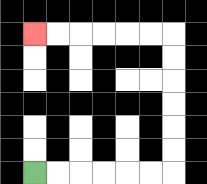{'start': '[1, 7]', 'end': '[1, 1]', 'path_directions': 'R,R,R,R,R,R,U,U,U,U,U,U,L,L,L,L,L,L', 'path_coordinates': '[[1, 7], [2, 7], [3, 7], [4, 7], [5, 7], [6, 7], [7, 7], [7, 6], [7, 5], [7, 4], [7, 3], [7, 2], [7, 1], [6, 1], [5, 1], [4, 1], [3, 1], [2, 1], [1, 1]]'}